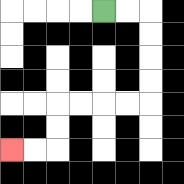{'start': '[4, 0]', 'end': '[0, 6]', 'path_directions': 'R,R,D,D,D,D,L,L,L,L,D,D,L,L', 'path_coordinates': '[[4, 0], [5, 0], [6, 0], [6, 1], [6, 2], [6, 3], [6, 4], [5, 4], [4, 4], [3, 4], [2, 4], [2, 5], [2, 6], [1, 6], [0, 6]]'}